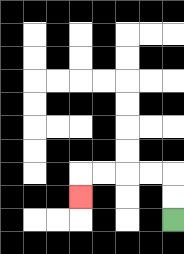{'start': '[7, 9]', 'end': '[3, 8]', 'path_directions': 'U,U,L,L,L,L,D', 'path_coordinates': '[[7, 9], [7, 8], [7, 7], [6, 7], [5, 7], [4, 7], [3, 7], [3, 8]]'}